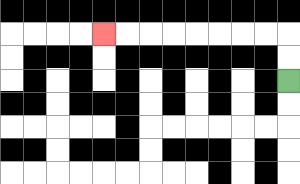{'start': '[12, 3]', 'end': '[4, 1]', 'path_directions': 'U,U,L,L,L,L,L,L,L,L', 'path_coordinates': '[[12, 3], [12, 2], [12, 1], [11, 1], [10, 1], [9, 1], [8, 1], [7, 1], [6, 1], [5, 1], [4, 1]]'}